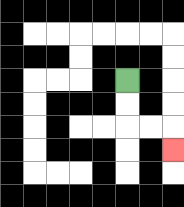{'start': '[5, 3]', 'end': '[7, 6]', 'path_directions': 'D,D,R,R,D', 'path_coordinates': '[[5, 3], [5, 4], [5, 5], [6, 5], [7, 5], [7, 6]]'}